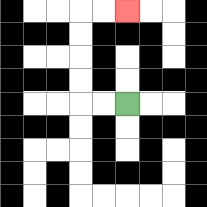{'start': '[5, 4]', 'end': '[5, 0]', 'path_directions': 'L,L,U,U,U,U,R,R', 'path_coordinates': '[[5, 4], [4, 4], [3, 4], [3, 3], [3, 2], [3, 1], [3, 0], [4, 0], [5, 0]]'}